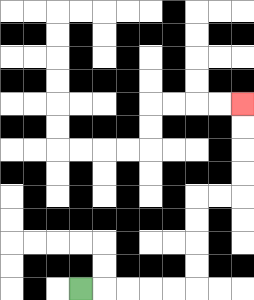{'start': '[3, 12]', 'end': '[10, 4]', 'path_directions': 'R,R,R,R,R,U,U,U,U,R,R,U,U,U,U', 'path_coordinates': '[[3, 12], [4, 12], [5, 12], [6, 12], [7, 12], [8, 12], [8, 11], [8, 10], [8, 9], [8, 8], [9, 8], [10, 8], [10, 7], [10, 6], [10, 5], [10, 4]]'}